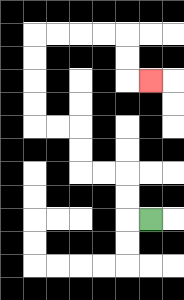{'start': '[6, 9]', 'end': '[6, 3]', 'path_directions': 'L,U,U,L,L,U,U,L,L,U,U,U,U,R,R,R,R,D,D,R', 'path_coordinates': '[[6, 9], [5, 9], [5, 8], [5, 7], [4, 7], [3, 7], [3, 6], [3, 5], [2, 5], [1, 5], [1, 4], [1, 3], [1, 2], [1, 1], [2, 1], [3, 1], [4, 1], [5, 1], [5, 2], [5, 3], [6, 3]]'}